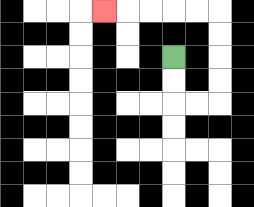{'start': '[7, 2]', 'end': '[4, 0]', 'path_directions': 'D,D,R,R,U,U,U,U,L,L,L,L,L', 'path_coordinates': '[[7, 2], [7, 3], [7, 4], [8, 4], [9, 4], [9, 3], [9, 2], [9, 1], [9, 0], [8, 0], [7, 0], [6, 0], [5, 0], [4, 0]]'}